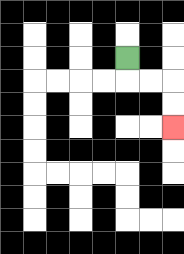{'start': '[5, 2]', 'end': '[7, 5]', 'path_directions': 'D,R,R,D,D', 'path_coordinates': '[[5, 2], [5, 3], [6, 3], [7, 3], [7, 4], [7, 5]]'}